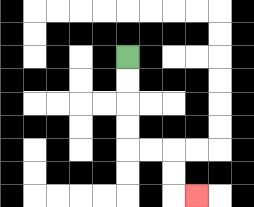{'start': '[5, 2]', 'end': '[8, 8]', 'path_directions': 'D,D,D,D,R,R,D,D,R', 'path_coordinates': '[[5, 2], [5, 3], [5, 4], [5, 5], [5, 6], [6, 6], [7, 6], [7, 7], [7, 8], [8, 8]]'}